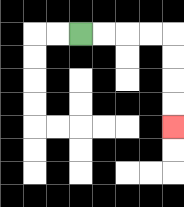{'start': '[3, 1]', 'end': '[7, 5]', 'path_directions': 'R,R,R,R,D,D,D,D', 'path_coordinates': '[[3, 1], [4, 1], [5, 1], [6, 1], [7, 1], [7, 2], [7, 3], [7, 4], [7, 5]]'}